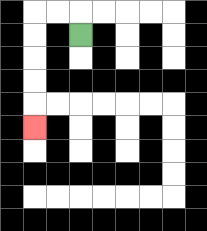{'start': '[3, 1]', 'end': '[1, 5]', 'path_directions': 'U,L,L,D,D,D,D,D', 'path_coordinates': '[[3, 1], [3, 0], [2, 0], [1, 0], [1, 1], [1, 2], [1, 3], [1, 4], [1, 5]]'}